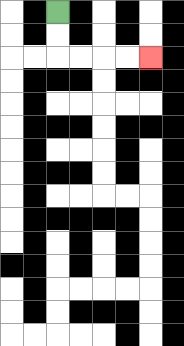{'start': '[2, 0]', 'end': '[6, 2]', 'path_directions': 'D,D,R,R,R,R', 'path_coordinates': '[[2, 0], [2, 1], [2, 2], [3, 2], [4, 2], [5, 2], [6, 2]]'}